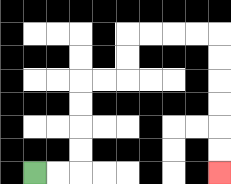{'start': '[1, 7]', 'end': '[9, 7]', 'path_directions': 'R,R,U,U,U,U,R,R,U,U,R,R,R,R,D,D,D,D,D,D', 'path_coordinates': '[[1, 7], [2, 7], [3, 7], [3, 6], [3, 5], [3, 4], [3, 3], [4, 3], [5, 3], [5, 2], [5, 1], [6, 1], [7, 1], [8, 1], [9, 1], [9, 2], [9, 3], [9, 4], [9, 5], [9, 6], [9, 7]]'}